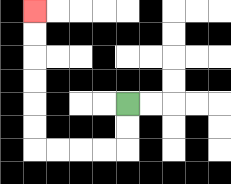{'start': '[5, 4]', 'end': '[1, 0]', 'path_directions': 'D,D,L,L,L,L,U,U,U,U,U,U', 'path_coordinates': '[[5, 4], [5, 5], [5, 6], [4, 6], [3, 6], [2, 6], [1, 6], [1, 5], [1, 4], [1, 3], [1, 2], [1, 1], [1, 0]]'}